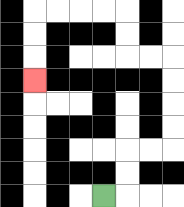{'start': '[4, 8]', 'end': '[1, 3]', 'path_directions': 'R,U,U,R,R,U,U,U,U,L,L,U,U,L,L,L,L,D,D,D', 'path_coordinates': '[[4, 8], [5, 8], [5, 7], [5, 6], [6, 6], [7, 6], [7, 5], [7, 4], [7, 3], [7, 2], [6, 2], [5, 2], [5, 1], [5, 0], [4, 0], [3, 0], [2, 0], [1, 0], [1, 1], [1, 2], [1, 3]]'}